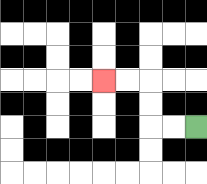{'start': '[8, 5]', 'end': '[4, 3]', 'path_directions': 'L,L,U,U,L,L', 'path_coordinates': '[[8, 5], [7, 5], [6, 5], [6, 4], [6, 3], [5, 3], [4, 3]]'}